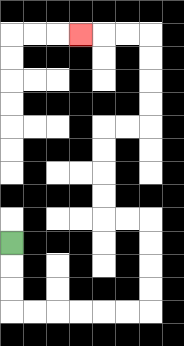{'start': '[0, 10]', 'end': '[3, 1]', 'path_directions': 'D,D,D,R,R,R,R,R,R,U,U,U,U,L,L,U,U,U,U,R,R,U,U,U,U,L,L,L', 'path_coordinates': '[[0, 10], [0, 11], [0, 12], [0, 13], [1, 13], [2, 13], [3, 13], [4, 13], [5, 13], [6, 13], [6, 12], [6, 11], [6, 10], [6, 9], [5, 9], [4, 9], [4, 8], [4, 7], [4, 6], [4, 5], [5, 5], [6, 5], [6, 4], [6, 3], [6, 2], [6, 1], [5, 1], [4, 1], [3, 1]]'}